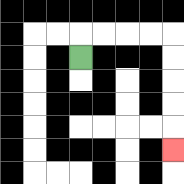{'start': '[3, 2]', 'end': '[7, 6]', 'path_directions': 'U,R,R,R,R,D,D,D,D,D', 'path_coordinates': '[[3, 2], [3, 1], [4, 1], [5, 1], [6, 1], [7, 1], [7, 2], [7, 3], [7, 4], [7, 5], [7, 6]]'}